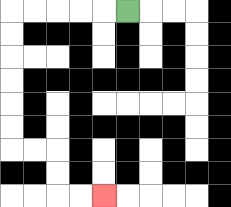{'start': '[5, 0]', 'end': '[4, 8]', 'path_directions': 'L,L,L,L,L,D,D,D,D,D,D,R,R,D,D,R,R', 'path_coordinates': '[[5, 0], [4, 0], [3, 0], [2, 0], [1, 0], [0, 0], [0, 1], [0, 2], [0, 3], [0, 4], [0, 5], [0, 6], [1, 6], [2, 6], [2, 7], [2, 8], [3, 8], [4, 8]]'}